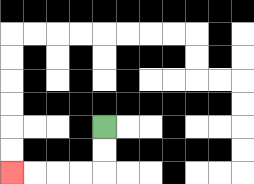{'start': '[4, 5]', 'end': '[0, 7]', 'path_directions': 'D,D,L,L,L,L', 'path_coordinates': '[[4, 5], [4, 6], [4, 7], [3, 7], [2, 7], [1, 7], [0, 7]]'}